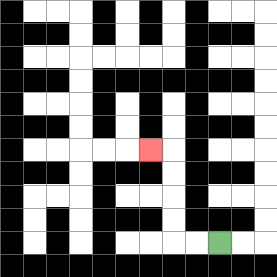{'start': '[9, 10]', 'end': '[6, 6]', 'path_directions': 'L,L,U,U,U,U,L', 'path_coordinates': '[[9, 10], [8, 10], [7, 10], [7, 9], [7, 8], [7, 7], [7, 6], [6, 6]]'}